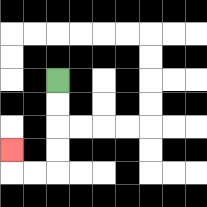{'start': '[2, 3]', 'end': '[0, 6]', 'path_directions': 'D,D,D,D,L,L,U', 'path_coordinates': '[[2, 3], [2, 4], [2, 5], [2, 6], [2, 7], [1, 7], [0, 7], [0, 6]]'}